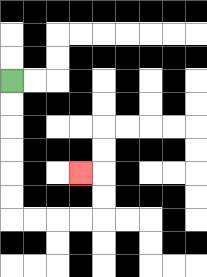{'start': '[0, 3]', 'end': '[3, 7]', 'path_directions': 'D,D,D,D,D,D,R,R,R,R,U,U,L', 'path_coordinates': '[[0, 3], [0, 4], [0, 5], [0, 6], [0, 7], [0, 8], [0, 9], [1, 9], [2, 9], [3, 9], [4, 9], [4, 8], [4, 7], [3, 7]]'}